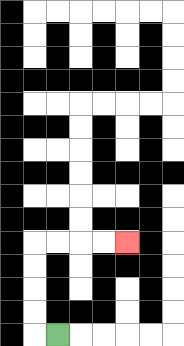{'start': '[2, 14]', 'end': '[5, 10]', 'path_directions': 'L,U,U,U,U,R,R,R,R', 'path_coordinates': '[[2, 14], [1, 14], [1, 13], [1, 12], [1, 11], [1, 10], [2, 10], [3, 10], [4, 10], [5, 10]]'}